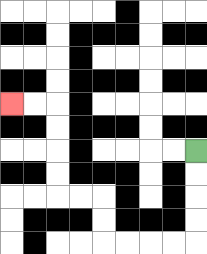{'start': '[8, 6]', 'end': '[0, 4]', 'path_directions': 'D,D,D,D,L,L,L,L,U,U,L,L,U,U,U,U,L,L', 'path_coordinates': '[[8, 6], [8, 7], [8, 8], [8, 9], [8, 10], [7, 10], [6, 10], [5, 10], [4, 10], [4, 9], [4, 8], [3, 8], [2, 8], [2, 7], [2, 6], [2, 5], [2, 4], [1, 4], [0, 4]]'}